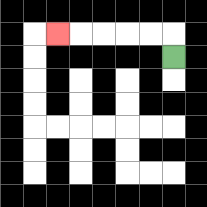{'start': '[7, 2]', 'end': '[2, 1]', 'path_directions': 'U,L,L,L,L,L', 'path_coordinates': '[[7, 2], [7, 1], [6, 1], [5, 1], [4, 1], [3, 1], [2, 1]]'}